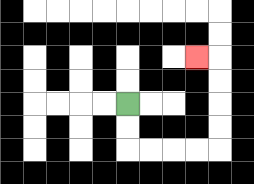{'start': '[5, 4]', 'end': '[8, 2]', 'path_directions': 'D,D,R,R,R,R,U,U,U,U,L', 'path_coordinates': '[[5, 4], [5, 5], [5, 6], [6, 6], [7, 6], [8, 6], [9, 6], [9, 5], [9, 4], [9, 3], [9, 2], [8, 2]]'}